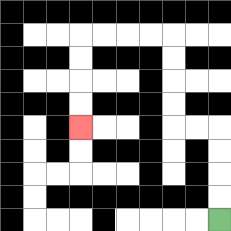{'start': '[9, 9]', 'end': '[3, 5]', 'path_directions': 'U,U,U,U,L,L,U,U,U,U,L,L,L,L,D,D,D,D', 'path_coordinates': '[[9, 9], [9, 8], [9, 7], [9, 6], [9, 5], [8, 5], [7, 5], [7, 4], [7, 3], [7, 2], [7, 1], [6, 1], [5, 1], [4, 1], [3, 1], [3, 2], [3, 3], [3, 4], [3, 5]]'}